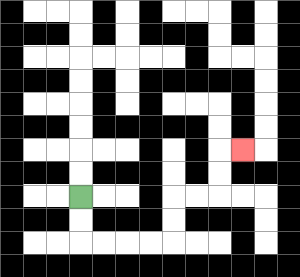{'start': '[3, 8]', 'end': '[10, 6]', 'path_directions': 'D,D,R,R,R,R,U,U,R,R,U,U,R', 'path_coordinates': '[[3, 8], [3, 9], [3, 10], [4, 10], [5, 10], [6, 10], [7, 10], [7, 9], [7, 8], [8, 8], [9, 8], [9, 7], [9, 6], [10, 6]]'}